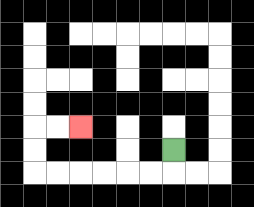{'start': '[7, 6]', 'end': '[3, 5]', 'path_directions': 'D,L,L,L,L,L,L,U,U,R,R', 'path_coordinates': '[[7, 6], [7, 7], [6, 7], [5, 7], [4, 7], [3, 7], [2, 7], [1, 7], [1, 6], [1, 5], [2, 5], [3, 5]]'}